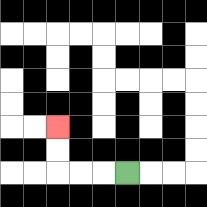{'start': '[5, 7]', 'end': '[2, 5]', 'path_directions': 'L,L,L,U,U', 'path_coordinates': '[[5, 7], [4, 7], [3, 7], [2, 7], [2, 6], [2, 5]]'}